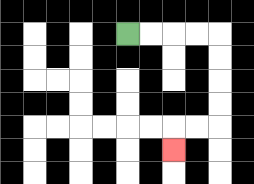{'start': '[5, 1]', 'end': '[7, 6]', 'path_directions': 'R,R,R,R,D,D,D,D,L,L,D', 'path_coordinates': '[[5, 1], [6, 1], [7, 1], [8, 1], [9, 1], [9, 2], [9, 3], [9, 4], [9, 5], [8, 5], [7, 5], [7, 6]]'}